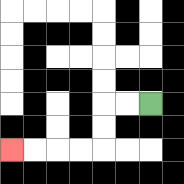{'start': '[6, 4]', 'end': '[0, 6]', 'path_directions': 'L,L,D,D,L,L,L,L', 'path_coordinates': '[[6, 4], [5, 4], [4, 4], [4, 5], [4, 6], [3, 6], [2, 6], [1, 6], [0, 6]]'}